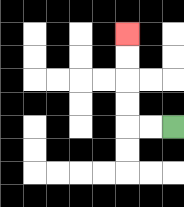{'start': '[7, 5]', 'end': '[5, 1]', 'path_directions': 'L,L,U,U,U,U', 'path_coordinates': '[[7, 5], [6, 5], [5, 5], [5, 4], [5, 3], [5, 2], [5, 1]]'}